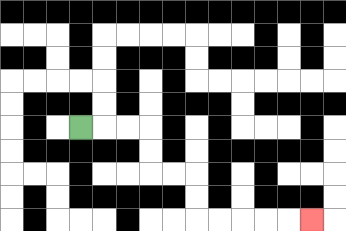{'start': '[3, 5]', 'end': '[13, 9]', 'path_directions': 'R,R,R,D,D,R,R,D,D,R,R,R,R,R', 'path_coordinates': '[[3, 5], [4, 5], [5, 5], [6, 5], [6, 6], [6, 7], [7, 7], [8, 7], [8, 8], [8, 9], [9, 9], [10, 9], [11, 9], [12, 9], [13, 9]]'}